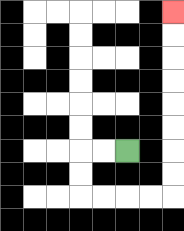{'start': '[5, 6]', 'end': '[7, 0]', 'path_directions': 'L,L,D,D,R,R,R,R,U,U,U,U,U,U,U,U', 'path_coordinates': '[[5, 6], [4, 6], [3, 6], [3, 7], [3, 8], [4, 8], [5, 8], [6, 8], [7, 8], [7, 7], [7, 6], [7, 5], [7, 4], [7, 3], [7, 2], [7, 1], [7, 0]]'}